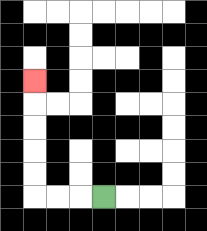{'start': '[4, 8]', 'end': '[1, 3]', 'path_directions': 'L,L,L,U,U,U,U,U', 'path_coordinates': '[[4, 8], [3, 8], [2, 8], [1, 8], [1, 7], [1, 6], [1, 5], [1, 4], [1, 3]]'}